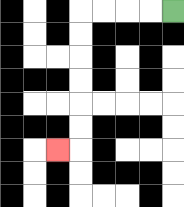{'start': '[7, 0]', 'end': '[2, 6]', 'path_directions': 'L,L,L,L,D,D,D,D,D,D,L', 'path_coordinates': '[[7, 0], [6, 0], [5, 0], [4, 0], [3, 0], [3, 1], [3, 2], [3, 3], [3, 4], [3, 5], [3, 6], [2, 6]]'}